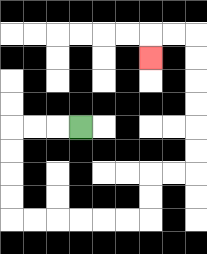{'start': '[3, 5]', 'end': '[6, 2]', 'path_directions': 'L,L,L,D,D,D,D,R,R,R,R,R,R,U,U,R,R,U,U,U,U,U,U,L,L,D', 'path_coordinates': '[[3, 5], [2, 5], [1, 5], [0, 5], [0, 6], [0, 7], [0, 8], [0, 9], [1, 9], [2, 9], [3, 9], [4, 9], [5, 9], [6, 9], [6, 8], [6, 7], [7, 7], [8, 7], [8, 6], [8, 5], [8, 4], [8, 3], [8, 2], [8, 1], [7, 1], [6, 1], [6, 2]]'}